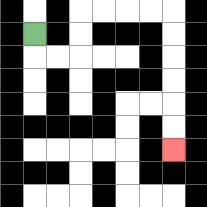{'start': '[1, 1]', 'end': '[7, 6]', 'path_directions': 'D,R,R,U,U,R,R,R,R,D,D,D,D,D,D', 'path_coordinates': '[[1, 1], [1, 2], [2, 2], [3, 2], [3, 1], [3, 0], [4, 0], [5, 0], [6, 0], [7, 0], [7, 1], [7, 2], [7, 3], [7, 4], [7, 5], [7, 6]]'}